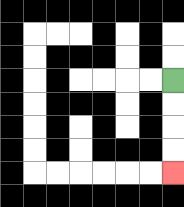{'start': '[7, 3]', 'end': '[7, 7]', 'path_directions': 'D,D,D,D', 'path_coordinates': '[[7, 3], [7, 4], [7, 5], [7, 6], [7, 7]]'}